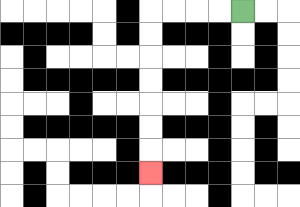{'start': '[10, 0]', 'end': '[6, 7]', 'path_directions': 'L,L,L,L,D,D,D,D,D,D,D', 'path_coordinates': '[[10, 0], [9, 0], [8, 0], [7, 0], [6, 0], [6, 1], [6, 2], [6, 3], [6, 4], [6, 5], [6, 6], [6, 7]]'}